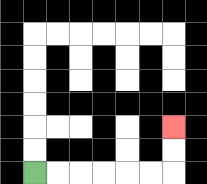{'start': '[1, 7]', 'end': '[7, 5]', 'path_directions': 'R,R,R,R,R,R,U,U', 'path_coordinates': '[[1, 7], [2, 7], [3, 7], [4, 7], [5, 7], [6, 7], [7, 7], [7, 6], [7, 5]]'}